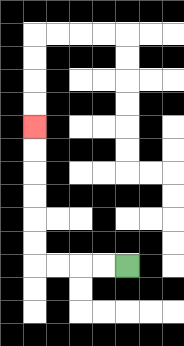{'start': '[5, 11]', 'end': '[1, 5]', 'path_directions': 'L,L,L,L,U,U,U,U,U,U', 'path_coordinates': '[[5, 11], [4, 11], [3, 11], [2, 11], [1, 11], [1, 10], [1, 9], [1, 8], [1, 7], [1, 6], [1, 5]]'}